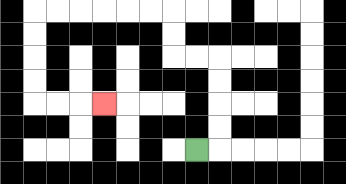{'start': '[8, 6]', 'end': '[4, 4]', 'path_directions': 'R,U,U,U,U,L,L,U,U,L,L,L,L,L,L,D,D,D,D,R,R,R', 'path_coordinates': '[[8, 6], [9, 6], [9, 5], [9, 4], [9, 3], [9, 2], [8, 2], [7, 2], [7, 1], [7, 0], [6, 0], [5, 0], [4, 0], [3, 0], [2, 0], [1, 0], [1, 1], [1, 2], [1, 3], [1, 4], [2, 4], [3, 4], [4, 4]]'}